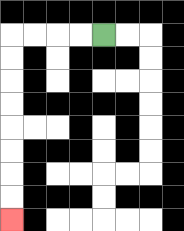{'start': '[4, 1]', 'end': '[0, 9]', 'path_directions': 'L,L,L,L,D,D,D,D,D,D,D,D', 'path_coordinates': '[[4, 1], [3, 1], [2, 1], [1, 1], [0, 1], [0, 2], [0, 3], [0, 4], [0, 5], [0, 6], [0, 7], [0, 8], [0, 9]]'}